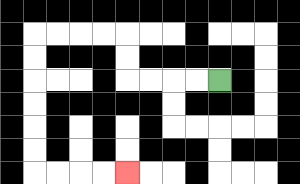{'start': '[9, 3]', 'end': '[5, 7]', 'path_directions': 'L,L,L,L,U,U,L,L,L,L,D,D,D,D,D,D,R,R,R,R', 'path_coordinates': '[[9, 3], [8, 3], [7, 3], [6, 3], [5, 3], [5, 2], [5, 1], [4, 1], [3, 1], [2, 1], [1, 1], [1, 2], [1, 3], [1, 4], [1, 5], [1, 6], [1, 7], [2, 7], [3, 7], [4, 7], [5, 7]]'}